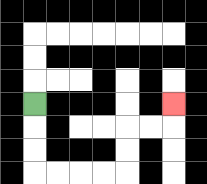{'start': '[1, 4]', 'end': '[7, 4]', 'path_directions': 'D,D,D,R,R,R,R,U,U,R,R,U', 'path_coordinates': '[[1, 4], [1, 5], [1, 6], [1, 7], [2, 7], [3, 7], [4, 7], [5, 7], [5, 6], [5, 5], [6, 5], [7, 5], [7, 4]]'}